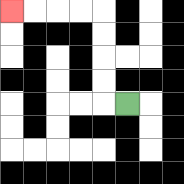{'start': '[5, 4]', 'end': '[0, 0]', 'path_directions': 'L,U,U,U,U,L,L,L,L', 'path_coordinates': '[[5, 4], [4, 4], [4, 3], [4, 2], [4, 1], [4, 0], [3, 0], [2, 0], [1, 0], [0, 0]]'}